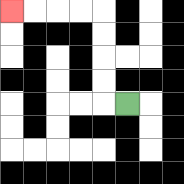{'start': '[5, 4]', 'end': '[0, 0]', 'path_directions': 'L,U,U,U,U,L,L,L,L', 'path_coordinates': '[[5, 4], [4, 4], [4, 3], [4, 2], [4, 1], [4, 0], [3, 0], [2, 0], [1, 0], [0, 0]]'}